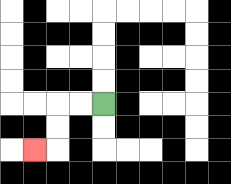{'start': '[4, 4]', 'end': '[1, 6]', 'path_directions': 'L,L,D,D,L', 'path_coordinates': '[[4, 4], [3, 4], [2, 4], [2, 5], [2, 6], [1, 6]]'}